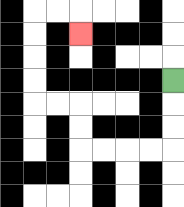{'start': '[7, 3]', 'end': '[3, 1]', 'path_directions': 'D,D,D,L,L,L,L,U,U,L,L,U,U,U,U,R,R,D', 'path_coordinates': '[[7, 3], [7, 4], [7, 5], [7, 6], [6, 6], [5, 6], [4, 6], [3, 6], [3, 5], [3, 4], [2, 4], [1, 4], [1, 3], [1, 2], [1, 1], [1, 0], [2, 0], [3, 0], [3, 1]]'}